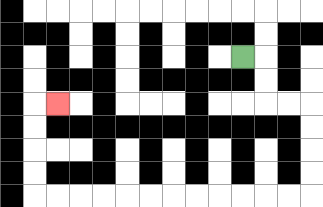{'start': '[10, 2]', 'end': '[2, 4]', 'path_directions': 'R,D,D,R,R,D,D,D,D,L,L,L,L,L,L,L,L,L,L,L,L,U,U,U,U,R', 'path_coordinates': '[[10, 2], [11, 2], [11, 3], [11, 4], [12, 4], [13, 4], [13, 5], [13, 6], [13, 7], [13, 8], [12, 8], [11, 8], [10, 8], [9, 8], [8, 8], [7, 8], [6, 8], [5, 8], [4, 8], [3, 8], [2, 8], [1, 8], [1, 7], [1, 6], [1, 5], [1, 4], [2, 4]]'}